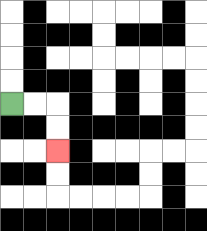{'start': '[0, 4]', 'end': '[2, 6]', 'path_directions': 'R,R,D,D', 'path_coordinates': '[[0, 4], [1, 4], [2, 4], [2, 5], [2, 6]]'}